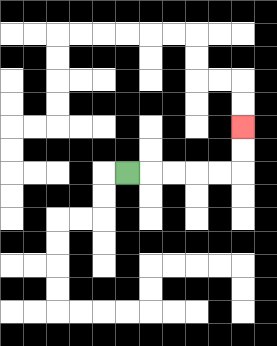{'start': '[5, 7]', 'end': '[10, 5]', 'path_directions': 'R,R,R,R,R,U,U', 'path_coordinates': '[[5, 7], [6, 7], [7, 7], [8, 7], [9, 7], [10, 7], [10, 6], [10, 5]]'}